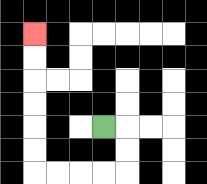{'start': '[4, 5]', 'end': '[1, 1]', 'path_directions': 'R,D,D,L,L,L,L,U,U,U,U,U,U', 'path_coordinates': '[[4, 5], [5, 5], [5, 6], [5, 7], [4, 7], [3, 7], [2, 7], [1, 7], [1, 6], [1, 5], [1, 4], [1, 3], [1, 2], [1, 1]]'}